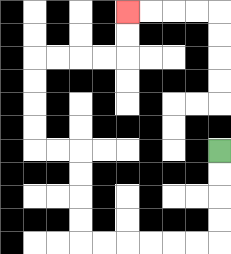{'start': '[9, 6]', 'end': '[5, 0]', 'path_directions': 'D,D,D,D,L,L,L,L,L,L,U,U,U,U,L,L,U,U,U,U,R,R,R,R,U,U', 'path_coordinates': '[[9, 6], [9, 7], [9, 8], [9, 9], [9, 10], [8, 10], [7, 10], [6, 10], [5, 10], [4, 10], [3, 10], [3, 9], [3, 8], [3, 7], [3, 6], [2, 6], [1, 6], [1, 5], [1, 4], [1, 3], [1, 2], [2, 2], [3, 2], [4, 2], [5, 2], [5, 1], [5, 0]]'}